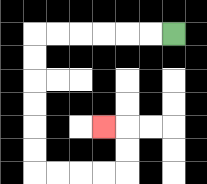{'start': '[7, 1]', 'end': '[4, 5]', 'path_directions': 'L,L,L,L,L,L,D,D,D,D,D,D,R,R,R,R,U,U,L', 'path_coordinates': '[[7, 1], [6, 1], [5, 1], [4, 1], [3, 1], [2, 1], [1, 1], [1, 2], [1, 3], [1, 4], [1, 5], [1, 6], [1, 7], [2, 7], [3, 7], [4, 7], [5, 7], [5, 6], [5, 5], [4, 5]]'}